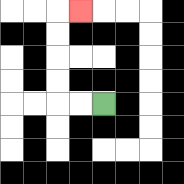{'start': '[4, 4]', 'end': '[3, 0]', 'path_directions': 'L,L,U,U,U,U,R', 'path_coordinates': '[[4, 4], [3, 4], [2, 4], [2, 3], [2, 2], [2, 1], [2, 0], [3, 0]]'}